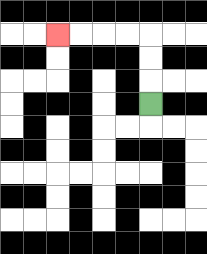{'start': '[6, 4]', 'end': '[2, 1]', 'path_directions': 'U,U,U,L,L,L,L', 'path_coordinates': '[[6, 4], [6, 3], [6, 2], [6, 1], [5, 1], [4, 1], [3, 1], [2, 1]]'}